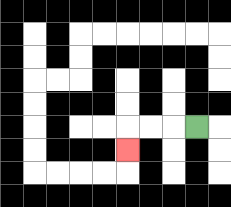{'start': '[8, 5]', 'end': '[5, 6]', 'path_directions': 'L,L,L,D', 'path_coordinates': '[[8, 5], [7, 5], [6, 5], [5, 5], [5, 6]]'}